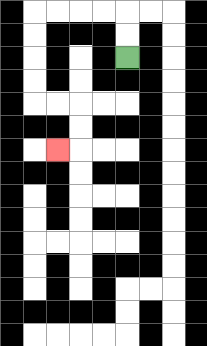{'start': '[5, 2]', 'end': '[2, 6]', 'path_directions': 'U,U,L,L,L,L,D,D,D,D,R,R,D,D,L', 'path_coordinates': '[[5, 2], [5, 1], [5, 0], [4, 0], [3, 0], [2, 0], [1, 0], [1, 1], [1, 2], [1, 3], [1, 4], [2, 4], [3, 4], [3, 5], [3, 6], [2, 6]]'}